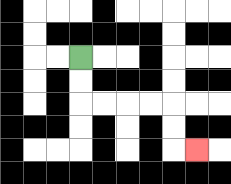{'start': '[3, 2]', 'end': '[8, 6]', 'path_directions': 'D,D,R,R,R,R,D,D,R', 'path_coordinates': '[[3, 2], [3, 3], [3, 4], [4, 4], [5, 4], [6, 4], [7, 4], [7, 5], [7, 6], [8, 6]]'}